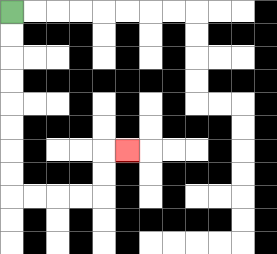{'start': '[0, 0]', 'end': '[5, 6]', 'path_directions': 'D,D,D,D,D,D,D,D,R,R,R,R,U,U,R', 'path_coordinates': '[[0, 0], [0, 1], [0, 2], [0, 3], [0, 4], [0, 5], [0, 6], [0, 7], [0, 8], [1, 8], [2, 8], [3, 8], [4, 8], [4, 7], [4, 6], [5, 6]]'}